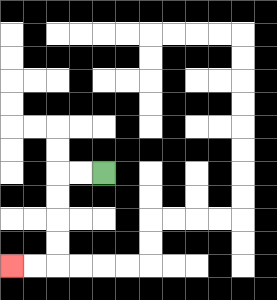{'start': '[4, 7]', 'end': '[0, 11]', 'path_directions': 'L,L,D,D,D,D,L,L', 'path_coordinates': '[[4, 7], [3, 7], [2, 7], [2, 8], [2, 9], [2, 10], [2, 11], [1, 11], [0, 11]]'}